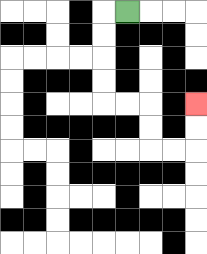{'start': '[5, 0]', 'end': '[8, 4]', 'path_directions': 'L,D,D,D,D,R,R,D,D,R,R,U,U', 'path_coordinates': '[[5, 0], [4, 0], [4, 1], [4, 2], [4, 3], [4, 4], [5, 4], [6, 4], [6, 5], [6, 6], [7, 6], [8, 6], [8, 5], [8, 4]]'}